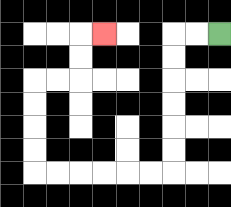{'start': '[9, 1]', 'end': '[4, 1]', 'path_directions': 'L,L,D,D,D,D,D,D,L,L,L,L,L,L,U,U,U,U,R,R,U,U,R', 'path_coordinates': '[[9, 1], [8, 1], [7, 1], [7, 2], [7, 3], [7, 4], [7, 5], [7, 6], [7, 7], [6, 7], [5, 7], [4, 7], [3, 7], [2, 7], [1, 7], [1, 6], [1, 5], [1, 4], [1, 3], [2, 3], [3, 3], [3, 2], [3, 1], [4, 1]]'}